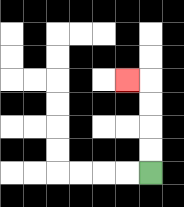{'start': '[6, 7]', 'end': '[5, 3]', 'path_directions': 'U,U,U,U,L', 'path_coordinates': '[[6, 7], [6, 6], [6, 5], [6, 4], [6, 3], [5, 3]]'}